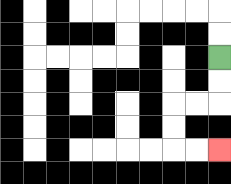{'start': '[9, 2]', 'end': '[9, 6]', 'path_directions': 'D,D,L,L,D,D,R,R', 'path_coordinates': '[[9, 2], [9, 3], [9, 4], [8, 4], [7, 4], [7, 5], [7, 6], [8, 6], [9, 6]]'}